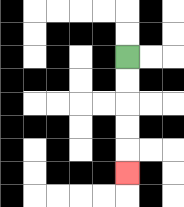{'start': '[5, 2]', 'end': '[5, 7]', 'path_directions': 'D,D,D,D,D', 'path_coordinates': '[[5, 2], [5, 3], [5, 4], [5, 5], [5, 6], [5, 7]]'}